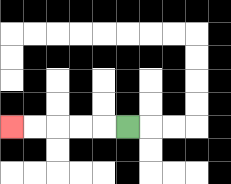{'start': '[5, 5]', 'end': '[0, 5]', 'path_directions': 'L,L,L,L,L', 'path_coordinates': '[[5, 5], [4, 5], [3, 5], [2, 5], [1, 5], [0, 5]]'}